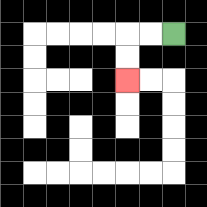{'start': '[7, 1]', 'end': '[5, 3]', 'path_directions': 'L,L,D,D', 'path_coordinates': '[[7, 1], [6, 1], [5, 1], [5, 2], [5, 3]]'}